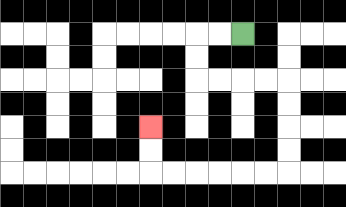{'start': '[10, 1]', 'end': '[6, 5]', 'path_directions': 'L,L,D,D,R,R,R,R,D,D,D,D,L,L,L,L,L,L,U,U', 'path_coordinates': '[[10, 1], [9, 1], [8, 1], [8, 2], [8, 3], [9, 3], [10, 3], [11, 3], [12, 3], [12, 4], [12, 5], [12, 6], [12, 7], [11, 7], [10, 7], [9, 7], [8, 7], [7, 7], [6, 7], [6, 6], [6, 5]]'}